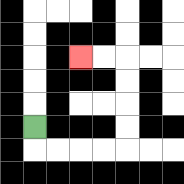{'start': '[1, 5]', 'end': '[3, 2]', 'path_directions': 'D,R,R,R,R,U,U,U,U,L,L', 'path_coordinates': '[[1, 5], [1, 6], [2, 6], [3, 6], [4, 6], [5, 6], [5, 5], [5, 4], [5, 3], [5, 2], [4, 2], [3, 2]]'}